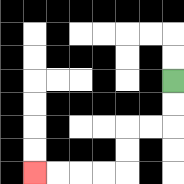{'start': '[7, 3]', 'end': '[1, 7]', 'path_directions': 'D,D,L,L,D,D,L,L,L,L', 'path_coordinates': '[[7, 3], [7, 4], [7, 5], [6, 5], [5, 5], [5, 6], [5, 7], [4, 7], [3, 7], [2, 7], [1, 7]]'}